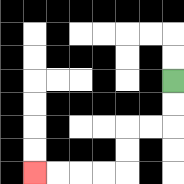{'start': '[7, 3]', 'end': '[1, 7]', 'path_directions': 'D,D,L,L,D,D,L,L,L,L', 'path_coordinates': '[[7, 3], [7, 4], [7, 5], [6, 5], [5, 5], [5, 6], [5, 7], [4, 7], [3, 7], [2, 7], [1, 7]]'}